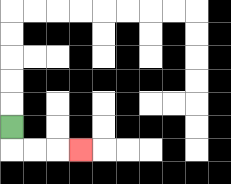{'start': '[0, 5]', 'end': '[3, 6]', 'path_directions': 'D,R,R,R', 'path_coordinates': '[[0, 5], [0, 6], [1, 6], [2, 6], [3, 6]]'}